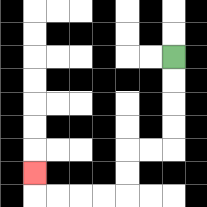{'start': '[7, 2]', 'end': '[1, 7]', 'path_directions': 'D,D,D,D,L,L,D,D,L,L,L,L,U', 'path_coordinates': '[[7, 2], [7, 3], [7, 4], [7, 5], [7, 6], [6, 6], [5, 6], [5, 7], [5, 8], [4, 8], [3, 8], [2, 8], [1, 8], [1, 7]]'}